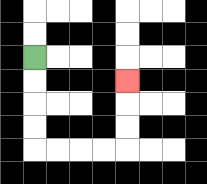{'start': '[1, 2]', 'end': '[5, 3]', 'path_directions': 'D,D,D,D,R,R,R,R,U,U,U', 'path_coordinates': '[[1, 2], [1, 3], [1, 4], [1, 5], [1, 6], [2, 6], [3, 6], [4, 6], [5, 6], [5, 5], [5, 4], [5, 3]]'}